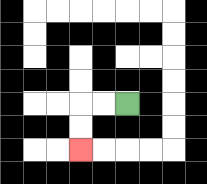{'start': '[5, 4]', 'end': '[3, 6]', 'path_directions': 'L,L,D,D', 'path_coordinates': '[[5, 4], [4, 4], [3, 4], [3, 5], [3, 6]]'}